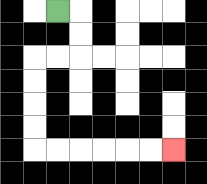{'start': '[2, 0]', 'end': '[7, 6]', 'path_directions': 'R,D,D,L,L,D,D,D,D,R,R,R,R,R,R', 'path_coordinates': '[[2, 0], [3, 0], [3, 1], [3, 2], [2, 2], [1, 2], [1, 3], [1, 4], [1, 5], [1, 6], [2, 6], [3, 6], [4, 6], [5, 6], [6, 6], [7, 6]]'}